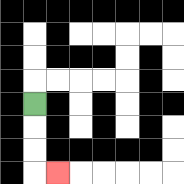{'start': '[1, 4]', 'end': '[2, 7]', 'path_directions': 'D,D,D,R', 'path_coordinates': '[[1, 4], [1, 5], [1, 6], [1, 7], [2, 7]]'}